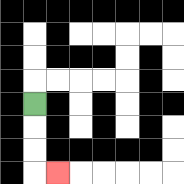{'start': '[1, 4]', 'end': '[2, 7]', 'path_directions': 'D,D,D,R', 'path_coordinates': '[[1, 4], [1, 5], [1, 6], [1, 7], [2, 7]]'}